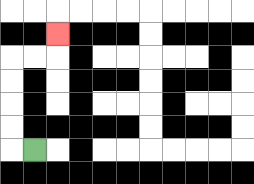{'start': '[1, 6]', 'end': '[2, 1]', 'path_directions': 'L,U,U,U,U,R,R,U', 'path_coordinates': '[[1, 6], [0, 6], [0, 5], [0, 4], [0, 3], [0, 2], [1, 2], [2, 2], [2, 1]]'}